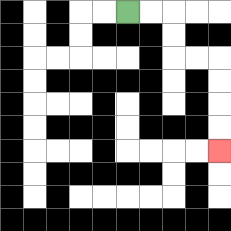{'start': '[5, 0]', 'end': '[9, 6]', 'path_directions': 'R,R,D,D,R,R,D,D,D,D', 'path_coordinates': '[[5, 0], [6, 0], [7, 0], [7, 1], [7, 2], [8, 2], [9, 2], [9, 3], [9, 4], [9, 5], [9, 6]]'}